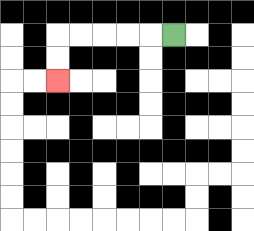{'start': '[7, 1]', 'end': '[2, 3]', 'path_directions': 'L,L,L,L,L,D,D', 'path_coordinates': '[[7, 1], [6, 1], [5, 1], [4, 1], [3, 1], [2, 1], [2, 2], [2, 3]]'}